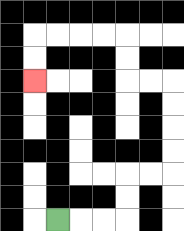{'start': '[2, 9]', 'end': '[1, 3]', 'path_directions': 'R,R,R,U,U,R,R,U,U,U,U,L,L,U,U,L,L,L,L,D,D', 'path_coordinates': '[[2, 9], [3, 9], [4, 9], [5, 9], [5, 8], [5, 7], [6, 7], [7, 7], [7, 6], [7, 5], [7, 4], [7, 3], [6, 3], [5, 3], [5, 2], [5, 1], [4, 1], [3, 1], [2, 1], [1, 1], [1, 2], [1, 3]]'}